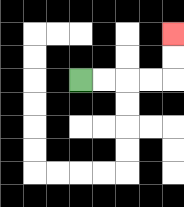{'start': '[3, 3]', 'end': '[7, 1]', 'path_directions': 'R,R,R,R,U,U', 'path_coordinates': '[[3, 3], [4, 3], [5, 3], [6, 3], [7, 3], [7, 2], [7, 1]]'}